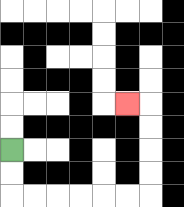{'start': '[0, 6]', 'end': '[5, 4]', 'path_directions': 'D,D,R,R,R,R,R,R,U,U,U,U,L', 'path_coordinates': '[[0, 6], [0, 7], [0, 8], [1, 8], [2, 8], [3, 8], [4, 8], [5, 8], [6, 8], [6, 7], [6, 6], [6, 5], [6, 4], [5, 4]]'}